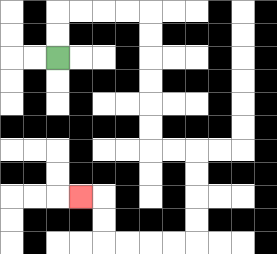{'start': '[2, 2]', 'end': '[3, 8]', 'path_directions': 'U,U,R,R,R,R,D,D,D,D,D,D,R,R,D,D,D,D,L,L,L,L,U,U,L', 'path_coordinates': '[[2, 2], [2, 1], [2, 0], [3, 0], [4, 0], [5, 0], [6, 0], [6, 1], [6, 2], [6, 3], [6, 4], [6, 5], [6, 6], [7, 6], [8, 6], [8, 7], [8, 8], [8, 9], [8, 10], [7, 10], [6, 10], [5, 10], [4, 10], [4, 9], [4, 8], [3, 8]]'}